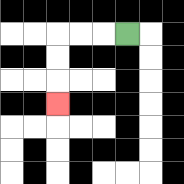{'start': '[5, 1]', 'end': '[2, 4]', 'path_directions': 'L,L,L,D,D,D', 'path_coordinates': '[[5, 1], [4, 1], [3, 1], [2, 1], [2, 2], [2, 3], [2, 4]]'}